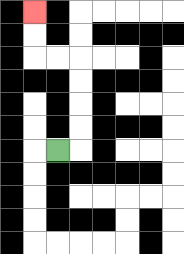{'start': '[2, 6]', 'end': '[1, 0]', 'path_directions': 'R,U,U,U,U,L,L,U,U', 'path_coordinates': '[[2, 6], [3, 6], [3, 5], [3, 4], [3, 3], [3, 2], [2, 2], [1, 2], [1, 1], [1, 0]]'}